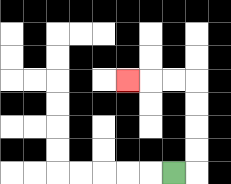{'start': '[7, 7]', 'end': '[5, 3]', 'path_directions': 'R,U,U,U,U,L,L,L', 'path_coordinates': '[[7, 7], [8, 7], [8, 6], [8, 5], [8, 4], [8, 3], [7, 3], [6, 3], [5, 3]]'}